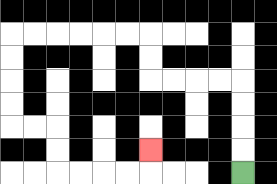{'start': '[10, 7]', 'end': '[6, 6]', 'path_directions': 'U,U,U,U,L,L,L,L,U,U,L,L,L,L,L,L,D,D,D,D,R,R,D,D,R,R,R,R,U', 'path_coordinates': '[[10, 7], [10, 6], [10, 5], [10, 4], [10, 3], [9, 3], [8, 3], [7, 3], [6, 3], [6, 2], [6, 1], [5, 1], [4, 1], [3, 1], [2, 1], [1, 1], [0, 1], [0, 2], [0, 3], [0, 4], [0, 5], [1, 5], [2, 5], [2, 6], [2, 7], [3, 7], [4, 7], [5, 7], [6, 7], [6, 6]]'}